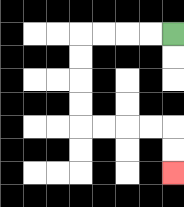{'start': '[7, 1]', 'end': '[7, 7]', 'path_directions': 'L,L,L,L,D,D,D,D,R,R,R,R,D,D', 'path_coordinates': '[[7, 1], [6, 1], [5, 1], [4, 1], [3, 1], [3, 2], [3, 3], [3, 4], [3, 5], [4, 5], [5, 5], [6, 5], [7, 5], [7, 6], [7, 7]]'}